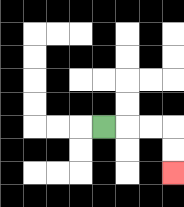{'start': '[4, 5]', 'end': '[7, 7]', 'path_directions': 'R,R,R,D,D', 'path_coordinates': '[[4, 5], [5, 5], [6, 5], [7, 5], [7, 6], [7, 7]]'}